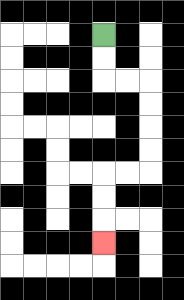{'start': '[4, 1]', 'end': '[4, 10]', 'path_directions': 'D,D,R,R,D,D,D,D,L,L,D,D,D', 'path_coordinates': '[[4, 1], [4, 2], [4, 3], [5, 3], [6, 3], [6, 4], [6, 5], [6, 6], [6, 7], [5, 7], [4, 7], [4, 8], [4, 9], [4, 10]]'}